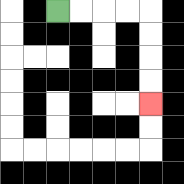{'start': '[2, 0]', 'end': '[6, 4]', 'path_directions': 'R,R,R,R,D,D,D,D', 'path_coordinates': '[[2, 0], [3, 0], [4, 0], [5, 0], [6, 0], [6, 1], [6, 2], [6, 3], [6, 4]]'}